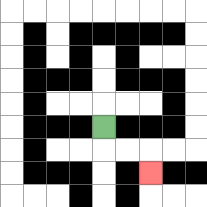{'start': '[4, 5]', 'end': '[6, 7]', 'path_directions': 'D,R,R,D', 'path_coordinates': '[[4, 5], [4, 6], [5, 6], [6, 6], [6, 7]]'}